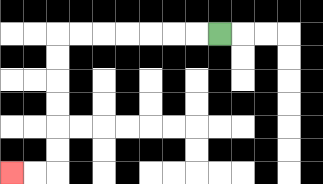{'start': '[9, 1]', 'end': '[0, 7]', 'path_directions': 'L,L,L,L,L,L,L,D,D,D,D,D,D,L,L', 'path_coordinates': '[[9, 1], [8, 1], [7, 1], [6, 1], [5, 1], [4, 1], [3, 1], [2, 1], [2, 2], [2, 3], [2, 4], [2, 5], [2, 6], [2, 7], [1, 7], [0, 7]]'}